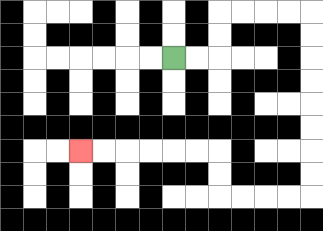{'start': '[7, 2]', 'end': '[3, 6]', 'path_directions': 'R,R,U,U,R,R,R,R,D,D,D,D,D,D,D,D,L,L,L,L,U,U,L,L,L,L,L,L', 'path_coordinates': '[[7, 2], [8, 2], [9, 2], [9, 1], [9, 0], [10, 0], [11, 0], [12, 0], [13, 0], [13, 1], [13, 2], [13, 3], [13, 4], [13, 5], [13, 6], [13, 7], [13, 8], [12, 8], [11, 8], [10, 8], [9, 8], [9, 7], [9, 6], [8, 6], [7, 6], [6, 6], [5, 6], [4, 6], [3, 6]]'}